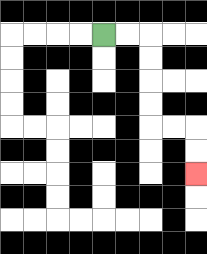{'start': '[4, 1]', 'end': '[8, 7]', 'path_directions': 'R,R,D,D,D,D,R,R,D,D', 'path_coordinates': '[[4, 1], [5, 1], [6, 1], [6, 2], [6, 3], [6, 4], [6, 5], [7, 5], [8, 5], [8, 6], [8, 7]]'}